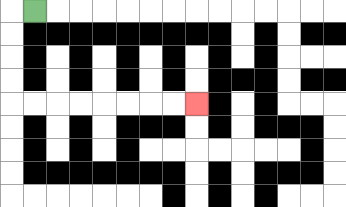{'start': '[1, 0]', 'end': '[8, 4]', 'path_directions': 'L,D,D,D,D,R,R,R,R,R,R,R,R', 'path_coordinates': '[[1, 0], [0, 0], [0, 1], [0, 2], [0, 3], [0, 4], [1, 4], [2, 4], [3, 4], [4, 4], [5, 4], [6, 4], [7, 4], [8, 4]]'}